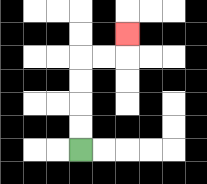{'start': '[3, 6]', 'end': '[5, 1]', 'path_directions': 'U,U,U,U,R,R,U', 'path_coordinates': '[[3, 6], [3, 5], [3, 4], [3, 3], [3, 2], [4, 2], [5, 2], [5, 1]]'}